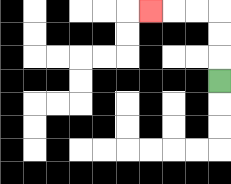{'start': '[9, 3]', 'end': '[6, 0]', 'path_directions': 'U,U,U,L,L,L', 'path_coordinates': '[[9, 3], [9, 2], [9, 1], [9, 0], [8, 0], [7, 0], [6, 0]]'}